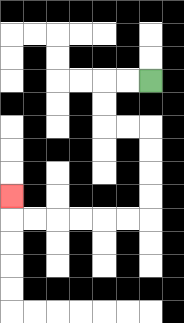{'start': '[6, 3]', 'end': '[0, 8]', 'path_directions': 'L,L,D,D,R,R,D,D,D,D,L,L,L,L,L,L,U', 'path_coordinates': '[[6, 3], [5, 3], [4, 3], [4, 4], [4, 5], [5, 5], [6, 5], [6, 6], [6, 7], [6, 8], [6, 9], [5, 9], [4, 9], [3, 9], [2, 9], [1, 9], [0, 9], [0, 8]]'}